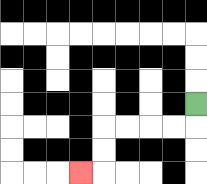{'start': '[8, 4]', 'end': '[3, 7]', 'path_directions': 'D,L,L,L,L,D,D,L', 'path_coordinates': '[[8, 4], [8, 5], [7, 5], [6, 5], [5, 5], [4, 5], [4, 6], [4, 7], [3, 7]]'}